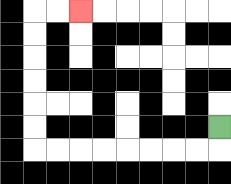{'start': '[9, 5]', 'end': '[3, 0]', 'path_directions': 'D,L,L,L,L,L,L,L,L,U,U,U,U,U,U,R,R', 'path_coordinates': '[[9, 5], [9, 6], [8, 6], [7, 6], [6, 6], [5, 6], [4, 6], [3, 6], [2, 6], [1, 6], [1, 5], [1, 4], [1, 3], [1, 2], [1, 1], [1, 0], [2, 0], [3, 0]]'}